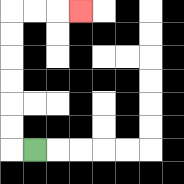{'start': '[1, 6]', 'end': '[3, 0]', 'path_directions': 'L,U,U,U,U,U,U,R,R,R', 'path_coordinates': '[[1, 6], [0, 6], [0, 5], [0, 4], [0, 3], [0, 2], [0, 1], [0, 0], [1, 0], [2, 0], [3, 0]]'}